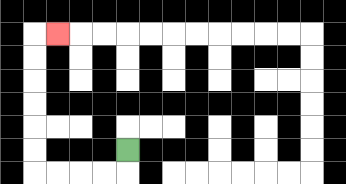{'start': '[5, 6]', 'end': '[2, 1]', 'path_directions': 'D,L,L,L,L,U,U,U,U,U,U,R', 'path_coordinates': '[[5, 6], [5, 7], [4, 7], [3, 7], [2, 7], [1, 7], [1, 6], [1, 5], [1, 4], [1, 3], [1, 2], [1, 1], [2, 1]]'}